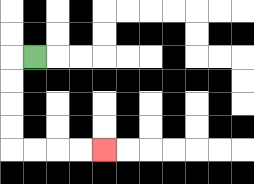{'start': '[1, 2]', 'end': '[4, 6]', 'path_directions': 'L,D,D,D,D,R,R,R,R', 'path_coordinates': '[[1, 2], [0, 2], [0, 3], [0, 4], [0, 5], [0, 6], [1, 6], [2, 6], [3, 6], [4, 6]]'}